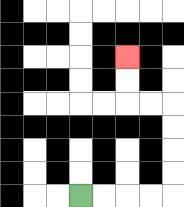{'start': '[3, 8]', 'end': '[5, 2]', 'path_directions': 'R,R,R,R,U,U,U,U,L,L,U,U', 'path_coordinates': '[[3, 8], [4, 8], [5, 8], [6, 8], [7, 8], [7, 7], [7, 6], [7, 5], [7, 4], [6, 4], [5, 4], [5, 3], [5, 2]]'}